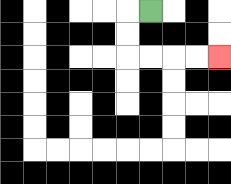{'start': '[6, 0]', 'end': '[9, 2]', 'path_directions': 'L,D,D,R,R,R,R', 'path_coordinates': '[[6, 0], [5, 0], [5, 1], [5, 2], [6, 2], [7, 2], [8, 2], [9, 2]]'}